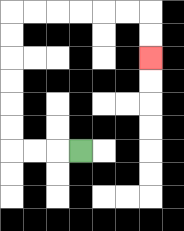{'start': '[3, 6]', 'end': '[6, 2]', 'path_directions': 'L,L,L,U,U,U,U,U,U,R,R,R,R,R,R,D,D', 'path_coordinates': '[[3, 6], [2, 6], [1, 6], [0, 6], [0, 5], [0, 4], [0, 3], [0, 2], [0, 1], [0, 0], [1, 0], [2, 0], [3, 0], [4, 0], [5, 0], [6, 0], [6, 1], [6, 2]]'}